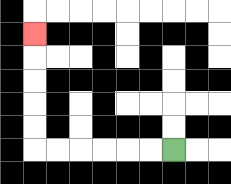{'start': '[7, 6]', 'end': '[1, 1]', 'path_directions': 'L,L,L,L,L,L,U,U,U,U,U', 'path_coordinates': '[[7, 6], [6, 6], [5, 6], [4, 6], [3, 6], [2, 6], [1, 6], [1, 5], [1, 4], [1, 3], [1, 2], [1, 1]]'}